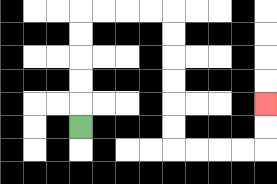{'start': '[3, 5]', 'end': '[11, 4]', 'path_directions': 'U,U,U,U,U,R,R,R,R,D,D,D,D,D,D,R,R,R,R,U,U', 'path_coordinates': '[[3, 5], [3, 4], [3, 3], [3, 2], [3, 1], [3, 0], [4, 0], [5, 0], [6, 0], [7, 0], [7, 1], [7, 2], [7, 3], [7, 4], [7, 5], [7, 6], [8, 6], [9, 6], [10, 6], [11, 6], [11, 5], [11, 4]]'}